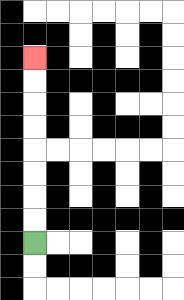{'start': '[1, 10]', 'end': '[1, 2]', 'path_directions': 'U,U,U,U,U,U,U,U', 'path_coordinates': '[[1, 10], [1, 9], [1, 8], [1, 7], [1, 6], [1, 5], [1, 4], [1, 3], [1, 2]]'}